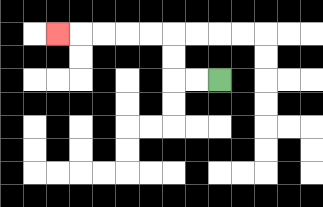{'start': '[9, 3]', 'end': '[2, 1]', 'path_directions': 'L,L,U,U,L,L,L,L,L', 'path_coordinates': '[[9, 3], [8, 3], [7, 3], [7, 2], [7, 1], [6, 1], [5, 1], [4, 1], [3, 1], [2, 1]]'}